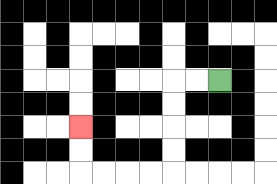{'start': '[9, 3]', 'end': '[3, 5]', 'path_directions': 'L,L,D,D,D,D,L,L,L,L,U,U', 'path_coordinates': '[[9, 3], [8, 3], [7, 3], [7, 4], [7, 5], [7, 6], [7, 7], [6, 7], [5, 7], [4, 7], [3, 7], [3, 6], [3, 5]]'}